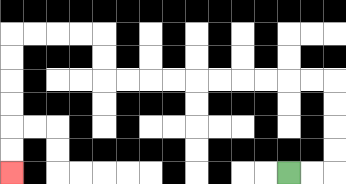{'start': '[12, 7]', 'end': '[0, 7]', 'path_directions': 'R,R,U,U,U,U,L,L,L,L,L,L,L,L,L,L,U,U,L,L,L,L,D,D,D,D,D,D', 'path_coordinates': '[[12, 7], [13, 7], [14, 7], [14, 6], [14, 5], [14, 4], [14, 3], [13, 3], [12, 3], [11, 3], [10, 3], [9, 3], [8, 3], [7, 3], [6, 3], [5, 3], [4, 3], [4, 2], [4, 1], [3, 1], [2, 1], [1, 1], [0, 1], [0, 2], [0, 3], [0, 4], [0, 5], [0, 6], [0, 7]]'}